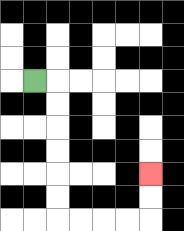{'start': '[1, 3]', 'end': '[6, 7]', 'path_directions': 'R,D,D,D,D,D,D,R,R,R,R,U,U', 'path_coordinates': '[[1, 3], [2, 3], [2, 4], [2, 5], [2, 6], [2, 7], [2, 8], [2, 9], [3, 9], [4, 9], [5, 9], [6, 9], [6, 8], [6, 7]]'}